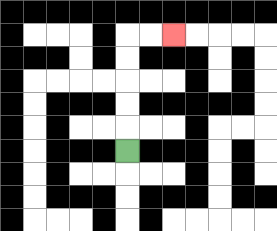{'start': '[5, 6]', 'end': '[7, 1]', 'path_directions': 'U,U,U,U,U,R,R', 'path_coordinates': '[[5, 6], [5, 5], [5, 4], [5, 3], [5, 2], [5, 1], [6, 1], [7, 1]]'}